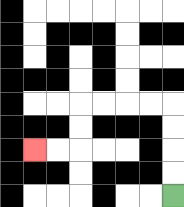{'start': '[7, 8]', 'end': '[1, 6]', 'path_directions': 'U,U,U,U,L,L,L,L,D,D,L,L', 'path_coordinates': '[[7, 8], [7, 7], [7, 6], [7, 5], [7, 4], [6, 4], [5, 4], [4, 4], [3, 4], [3, 5], [3, 6], [2, 6], [1, 6]]'}